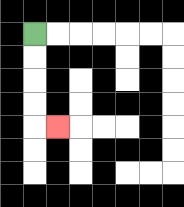{'start': '[1, 1]', 'end': '[2, 5]', 'path_directions': 'D,D,D,D,R', 'path_coordinates': '[[1, 1], [1, 2], [1, 3], [1, 4], [1, 5], [2, 5]]'}